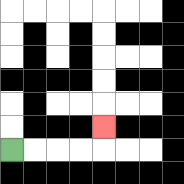{'start': '[0, 6]', 'end': '[4, 5]', 'path_directions': 'R,R,R,R,U', 'path_coordinates': '[[0, 6], [1, 6], [2, 6], [3, 6], [4, 6], [4, 5]]'}